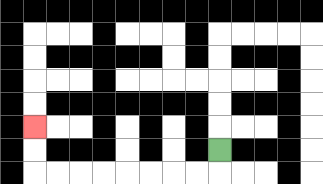{'start': '[9, 6]', 'end': '[1, 5]', 'path_directions': 'D,L,L,L,L,L,L,L,L,U,U', 'path_coordinates': '[[9, 6], [9, 7], [8, 7], [7, 7], [6, 7], [5, 7], [4, 7], [3, 7], [2, 7], [1, 7], [1, 6], [1, 5]]'}